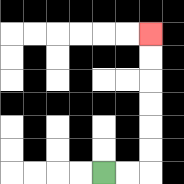{'start': '[4, 7]', 'end': '[6, 1]', 'path_directions': 'R,R,U,U,U,U,U,U', 'path_coordinates': '[[4, 7], [5, 7], [6, 7], [6, 6], [6, 5], [6, 4], [6, 3], [6, 2], [6, 1]]'}